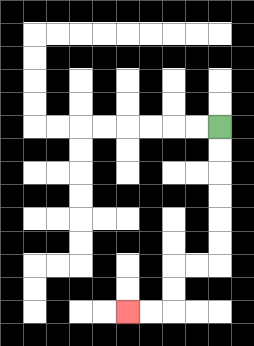{'start': '[9, 5]', 'end': '[5, 13]', 'path_directions': 'D,D,D,D,D,D,L,L,D,D,L,L', 'path_coordinates': '[[9, 5], [9, 6], [9, 7], [9, 8], [9, 9], [9, 10], [9, 11], [8, 11], [7, 11], [7, 12], [7, 13], [6, 13], [5, 13]]'}